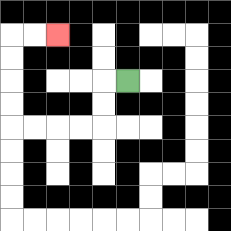{'start': '[5, 3]', 'end': '[2, 1]', 'path_directions': 'L,D,D,L,L,L,L,U,U,U,U,R,R', 'path_coordinates': '[[5, 3], [4, 3], [4, 4], [4, 5], [3, 5], [2, 5], [1, 5], [0, 5], [0, 4], [0, 3], [0, 2], [0, 1], [1, 1], [2, 1]]'}